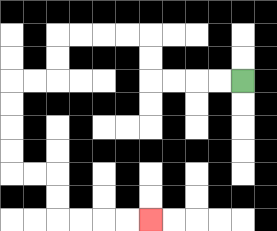{'start': '[10, 3]', 'end': '[6, 9]', 'path_directions': 'L,L,L,L,U,U,L,L,L,L,D,D,L,L,D,D,D,D,R,R,D,D,R,R,R,R', 'path_coordinates': '[[10, 3], [9, 3], [8, 3], [7, 3], [6, 3], [6, 2], [6, 1], [5, 1], [4, 1], [3, 1], [2, 1], [2, 2], [2, 3], [1, 3], [0, 3], [0, 4], [0, 5], [0, 6], [0, 7], [1, 7], [2, 7], [2, 8], [2, 9], [3, 9], [4, 9], [5, 9], [6, 9]]'}